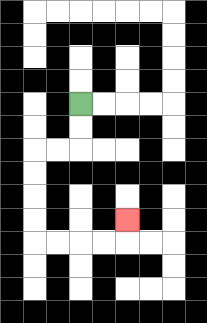{'start': '[3, 4]', 'end': '[5, 9]', 'path_directions': 'D,D,L,L,D,D,D,D,R,R,R,R,U', 'path_coordinates': '[[3, 4], [3, 5], [3, 6], [2, 6], [1, 6], [1, 7], [1, 8], [1, 9], [1, 10], [2, 10], [3, 10], [4, 10], [5, 10], [5, 9]]'}